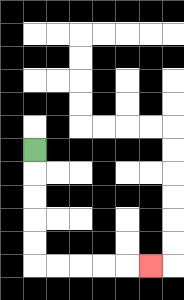{'start': '[1, 6]', 'end': '[6, 11]', 'path_directions': 'D,D,D,D,D,R,R,R,R,R', 'path_coordinates': '[[1, 6], [1, 7], [1, 8], [1, 9], [1, 10], [1, 11], [2, 11], [3, 11], [4, 11], [5, 11], [6, 11]]'}